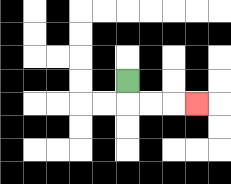{'start': '[5, 3]', 'end': '[8, 4]', 'path_directions': 'D,R,R,R', 'path_coordinates': '[[5, 3], [5, 4], [6, 4], [7, 4], [8, 4]]'}